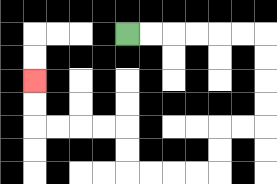{'start': '[5, 1]', 'end': '[1, 3]', 'path_directions': 'R,R,R,R,R,R,D,D,D,D,L,L,D,D,L,L,L,L,U,U,L,L,L,L,U,U', 'path_coordinates': '[[5, 1], [6, 1], [7, 1], [8, 1], [9, 1], [10, 1], [11, 1], [11, 2], [11, 3], [11, 4], [11, 5], [10, 5], [9, 5], [9, 6], [9, 7], [8, 7], [7, 7], [6, 7], [5, 7], [5, 6], [5, 5], [4, 5], [3, 5], [2, 5], [1, 5], [1, 4], [1, 3]]'}